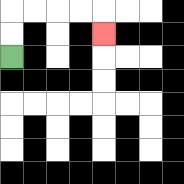{'start': '[0, 2]', 'end': '[4, 1]', 'path_directions': 'U,U,R,R,R,R,D', 'path_coordinates': '[[0, 2], [0, 1], [0, 0], [1, 0], [2, 0], [3, 0], [4, 0], [4, 1]]'}